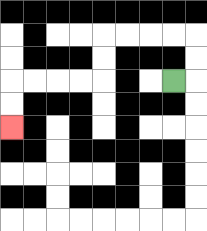{'start': '[7, 3]', 'end': '[0, 5]', 'path_directions': 'R,U,U,L,L,L,L,D,D,L,L,L,L,D,D', 'path_coordinates': '[[7, 3], [8, 3], [8, 2], [8, 1], [7, 1], [6, 1], [5, 1], [4, 1], [4, 2], [4, 3], [3, 3], [2, 3], [1, 3], [0, 3], [0, 4], [0, 5]]'}